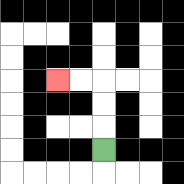{'start': '[4, 6]', 'end': '[2, 3]', 'path_directions': 'U,U,U,L,L', 'path_coordinates': '[[4, 6], [4, 5], [4, 4], [4, 3], [3, 3], [2, 3]]'}